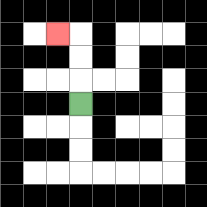{'start': '[3, 4]', 'end': '[2, 1]', 'path_directions': 'U,U,U,L', 'path_coordinates': '[[3, 4], [3, 3], [3, 2], [3, 1], [2, 1]]'}